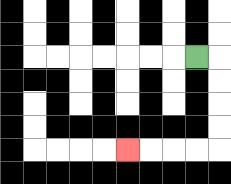{'start': '[8, 2]', 'end': '[5, 6]', 'path_directions': 'R,D,D,D,D,L,L,L,L', 'path_coordinates': '[[8, 2], [9, 2], [9, 3], [9, 4], [9, 5], [9, 6], [8, 6], [7, 6], [6, 6], [5, 6]]'}